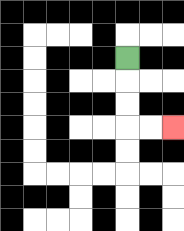{'start': '[5, 2]', 'end': '[7, 5]', 'path_directions': 'D,D,D,R,R', 'path_coordinates': '[[5, 2], [5, 3], [5, 4], [5, 5], [6, 5], [7, 5]]'}